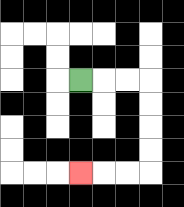{'start': '[3, 3]', 'end': '[3, 7]', 'path_directions': 'R,R,R,D,D,D,D,L,L,L', 'path_coordinates': '[[3, 3], [4, 3], [5, 3], [6, 3], [6, 4], [6, 5], [6, 6], [6, 7], [5, 7], [4, 7], [3, 7]]'}